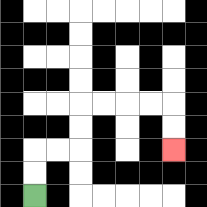{'start': '[1, 8]', 'end': '[7, 6]', 'path_directions': 'U,U,R,R,U,U,R,R,R,R,D,D', 'path_coordinates': '[[1, 8], [1, 7], [1, 6], [2, 6], [3, 6], [3, 5], [3, 4], [4, 4], [5, 4], [6, 4], [7, 4], [7, 5], [7, 6]]'}